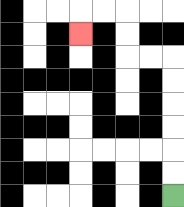{'start': '[7, 8]', 'end': '[3, 1]', 'path_directions': 'U,U,U,U,U,U,L,L,U,U,L,L,D', 'path_coordinates': '[[7, 8], [7, 7], [7, 6], [7, 5], [7, 4], [7, 3], [7, 2], [6, 2], [5, 2], [5, 1], [5, 0], [4, 0], [3, 0], [3, 1]]'}